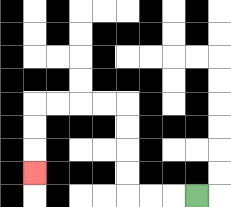{'start': '[8, 8]', 'end': '[1, 7]', 'path_directions': 'L,L,L,U,U,U,U,L,L,L,L,D,D,D', 'path_coordinates': '[[8, 8], [7, 8], [6, 8], [5, 8], [5, 7], [5, 6], [5, 5], [5, 4], [4, 4], [3, 4], [2, 4], [1, 4], [1, 5], [1, 6], [1, 7]]'}